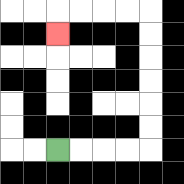{'start': '[2, 6]', 'end': '[2, 1]', 'path_directions': 'R,R,R,R,U,U,U,U,U,U,L,L,L,L,D', 'path_coordinates': '[[2, 6], [3, 6], [4, 6], [5, 6], [6, 6], [6, 5], [6, 4], [6, 3], [6, 2], [6, 1], [6, 0], [5, 0], [4, 0], [3, 0], [2, 0], [2, 1]]'}